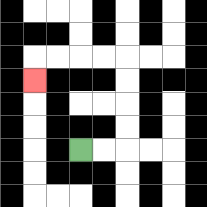{'start': '[3, 6]', 'end': '[1, 3]', 'path_directions': 'R,R,U,U,U,U,L,L,L,L,D', 'path_coordinates': '[[3, 6], [4, 6], [5, 6], [5, 5], [5, 4], [5, 3], [5, 2], [4, 2], [3, 2], [2, 2], [1, 2], [1, 3]]'}